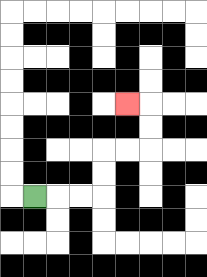{'start': '[1, 8]', 'end': '[5, 4]', 'path_directions': 'R,R,R,U,U,R,R,U,U,L', 'path_coordinates': '[[1, 8], [2, 8], [3, 8], [4, 8], [4, 7], [4, 6], [5, 6], [6, 6], [6, 5], [6, 4], [5, 4]]'}